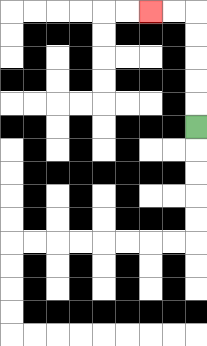{'start': '[8, 5]', 'end': '[6, 0]', 'path_directions': 'U,U,U,U,U,L,L', 'path_coordinates': '[[8, 5], [8, 4], [8, 3], [8, 2], [8, 1], [8, 0], [7, 0], [6, 0]]'}